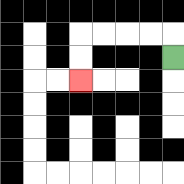{'start': '[7, 2]', 'end': '[3, 3]', 'path_directions': 'U,L,L,L,L,D,D', 'path_coordinates': '[[7, 2], [7, 1], [6, 1], [5, 1], [4, 1], [3, 1], [3, 2], [3, 3]]'}